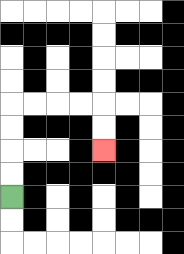{'start': '[0, 8]', 'end': '[4, 6]', 'path_directions': 'U,U,U,U,R,R,R,R,D,D', 'path_coordinates': '[[0, 8], [0, 7], [0, 6], [0, 5], [0, 4], [1, 4], [2, 4], [3, 4], [4, 4], [4, 5], [4, 6]]'}